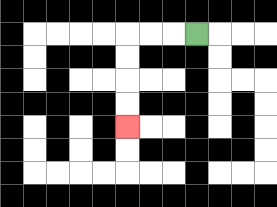{'start': '[8, 1]', 'end': '[5, 5]', 'path_directions': 'L,L,L,D,D,D,D', 'path_coordinates': '[[8, 1], [7, 1], [6, 1], [5, 1], [5, 2], [5, 3], [5, 4], [5, 5]]'}